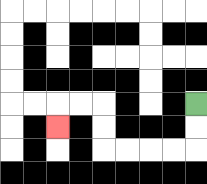{'start': '[8, 4]', 'end': '[2, 5]', 'path_directions': 'D,D,L,L,L,L,U,U,L,L,D', 'path_coordinates': '[[8, 4], [8, 5], [8, 6], [7, 6], [6, 6], [5, 6], [4, 6], [4, 5], [4, 4], [3, 4], [2, 4], [2, 5]]'}